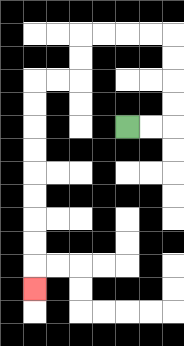{'start': '[5, 5]', 'end': '[1, 12]', 'path_directions': 'R,R,U,U,U,U,L,L,L,L,D,D,L,L,D,D,D,D,D,D,D,D,D', 'path_coordinates': '[[5, 5], [6, 5], [7, 5], [7, 4], [7, 3], [7, 2], [7, 1], [6, 1], [5, 1], [4, 1], [3, 1], [3, 2], [3, 3], [2, 3], [1, 3], [1, 4], [1, 5], [1, 6], [1, 7], [1, 8], [1, 9], [1, 10], [1, 11], [1, 12]]'}